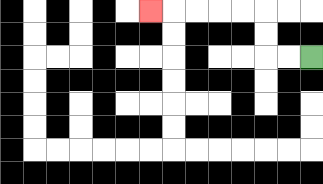{'start': '[13, 2]', 'end': '[6, 0]', 'path_directions': 'L,L,U,U,L,L,L,L,L', 'path_coordinates': '[[13, 2], [12, 2], [11, 2], [11, 1], [11, 0], [10, 0], [9, 0], [8, 0], [7, 0], [6, 0]]'}